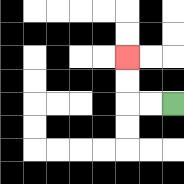{'start': '[7, 4]', 'end': '[5, 2]', 'path_directions': 'L,L,U,U', 'path_coordinates': '[[7, 4], [6, 4], [5, 4], [5, 3], [5, 2]]'}